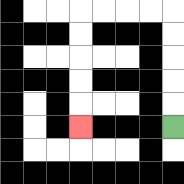{'start': '[7, 5]', 'end': '[3, 5]', 'path_directions': 'U,U,U,U,U,L,L,L,L,D,D,D,D,D', 'path_coordinates': '[[7, 5], [7, 4], [7, 3], [7, 2], [7, 1], [7, 0], [6, 0], [5, 0], [4, 0], [3, 0], [3, 1], [3, 2], [3, 3], [3, 4], [3, 5]]'}